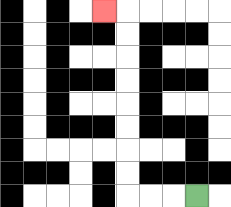{'start': '[8, 8]', 'end': '[4, 0]', 'path_directions': 'L,L,L,U,U,U,U,U,U,U,U,L', 'path_coordinates': '[[8, 8], [7, 8], [6, 8], [5, 8], [5, 7], [5, 6], [5, 5], [5, 4], [5, 3], [5, 2], [5, 1], [5, 0], [4, 0]]'}